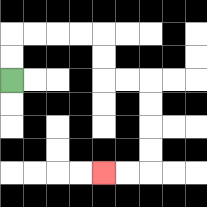{'start': '[0, 3]', 'end': '[4, 7]', 'path_directions': 'U,U,R,R,R,R,D,D,R,R,D,D,D,D,L,L', 'path_coordinates': '[[0, 3], [0, 2], [0, 1], [1, 1], [2, 1], [3, 1], [4, 1], [4, 2], [4, 3], [5, 3], [6, 3], [6, 4], [6, 5], [6, 6], [6, 7], [5, 7], [4, 7]]'}